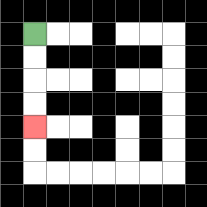{'start': '[1, 1]', 'end': '[1, 5]', 'path_directions': 'D,D,D,D', 'path_coordinates': '[[1, 1], [1, 2], [1, 3], [1, 4], [1, 5]]'}